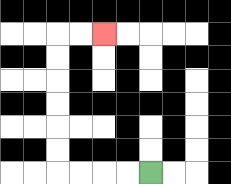{'start': '[6, 7]', 'end': '[4, 1]', 'path_directions': 'L,L,L,L,U,U,U,U,U,U,R,R', 'path_coordinates': '[[6, 7], [5, 7], [4, 7], [3, 7], [2, 7], [2, 6], [2, 5], [2, 4], [2, 3], [2, 2], [2, 1], [3, 1], [4, 1]]'}